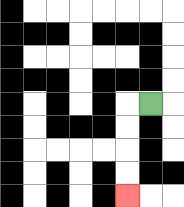{'start': '[6, 4]', 'end': '[5, 8]', 'path_directions': 'L,D,D,D,D', 'path_coordinates': '[[6, 4], [5, 4], [5, 5], [5, 6], [5, 7], [5, 8]]'}